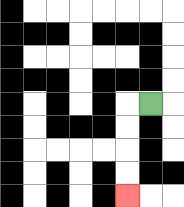{'start': '[6, 4]', 'end': '[5, 8]', 'path_directions': 'L,D,D,D,D', 'path_coordinates': '[[6, 4], [5, 4], [5, 5], [5, 6], [5, 7], [5, 8]]'}